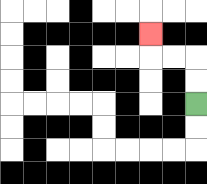{'start': '[8, 4]', 'end': '[6, 1]', 'path_directions': 'U,U,L,L,U', 'path_coordinates': '[[8, 4], [8, 3], [8, 2], [7, 2], [6, 2], [6, 1]]'}